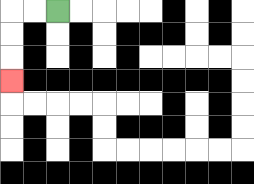{'start': '[2, 0]', 'end': '[0, 3]', 'path_directions': 'L,L,D,D,D', 'path_coordinates': '[[2, 0], [1, 0], [0, 0], [0, 1], [0, 2], [0, 3]]'}